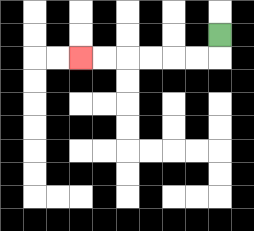{'start': '[9, 1]', 'end': '[3, 2]', 'path_directions': 'D,L,L,L,L,L,L', 'path_coordinates': '[[9, 1], [9, 2], [8, 2], [7, 2], [6, 2], [5, 2], [4, 2], [3, 2]]'}